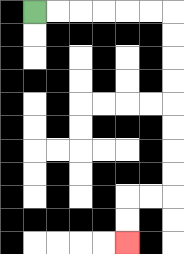{'start': '[1, 0]', 'end': '[5, 10]', 'path_directions': 'R,R,R,R,R,R,D,D,D,D,D,D,D,D,L,L,D,D', 'path_coordinates': '[[1, 0], [2, 0], [3, 0], [4, 0], [5, 0], [6, 0], [7, 0], [7, 1], [7, 2], [7, 3], [7, 4], [7, 5], [7, 6], [7, 7], [7, 8], [6, 8], [5, 8], [5, 9], [5, 10]]'}